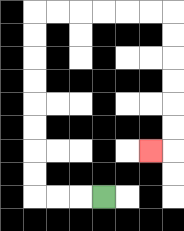{'start': '[4, 8]', 'end': '[6, 6]', 'path_directions': 'L,L,L,U,U,U,U,U,U,U,U,R,R,R,R,R,R,D,D,D,D,D,D,L', 'path_coordinates': '[[4, 8], [3, 8], [2, 8], [1, 8], [1, 7], [1, 6], [1, 5], [1, 4], [1, 3], [1, 2], [1, 1], [1, 0], [2, 0], [3, 0], [4, 0], [5, 0], [6, 0], [7, 0], [7, 1], [7, 2], [7, 3], [7, 4], [7, 5], [7, 6], [6, 6]]'}